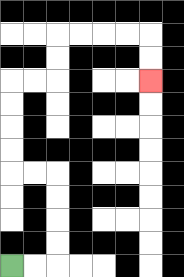{'start': '[0, 11]', 'end': '[6, 3]', 'path_directions': 'R,R,U,U,U,U,L,L,U,U,U,U,R,R,U,U,R,R,R,R,D,D', 'path_coordinates': '[[0, 11], [1, 11], [2, 11], [2, 10], [2, 9], [2, 8], [2, 7], [1, 7], [0, 7], [0, 6], [0, 5], [0, 4], [0, 3], [1, 3], [2, 3], [2, 2], [2, 1], [3, 1], [4, 1], [5, 1], [6, 1], [6, 2], [6, 3]]'}